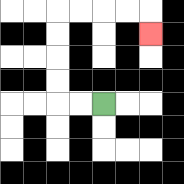{'start': '[4, 4]', 'end': '[6, 1]', 'path_directions': 'L,L,U,U,U,U,R,R,R,R,D', 'path_coordinates': '[[4, 4], [3, 4], [2, 4], [2, 3], [2, 2], [2, 1], [2, 0], [3, 0], [4, 0], [5, 0], [6, 0], [6, 1]]'}